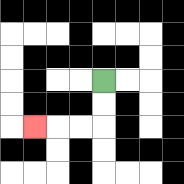{'start': '[4, 3]', 'end': '[1, 5]', 'path_directions': 'D,D,L,L,L', 'path_coordinates': '[[4, 3], [4, 4], [4, 5], [3, 5], [2, 5], [1, 5]]'}